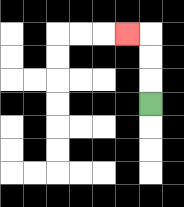{'start': '[6, 4]', 'end': '[5, 1]', 'path_directions': 'U,U,U,L', 'path_coordinates': '[[6, 4], [6, 3], [6, 2], [6, 1], [5, 1]]'}